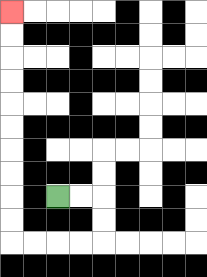{'start': '[2, 8]', 'end': '[0, 0]', 'path_directions': 'R,R,D,D,L,L,L,L,U,U,U,U,U,U,U,U,U,U', 'path_coordinates': '[[2, 8], [3, 8], [4, 8], [4, 9], [4, 10], [3, 10], [2, 10], [1, 10], [0, 10], [0, 9], [0, 8], [0, 7], [0, 6], [0, 5], [0, 4], [0, 3], [0, 2], [0, 1], [0, 0]]'}